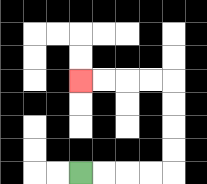{'start': '[3, 7]', 'end': '[3, 3]', 'path_directions': 'R,R,R,R,U,U,U,U,L,L,L,L', 'path_coordinates': '[[3, 7], [4, 7], [5, 7], [6, 7], [7, 7], [7, 6], [7, 5], [7, 4], [7, 3], [6, 3], [5, 3], [4, 3], [3, 3]]'}